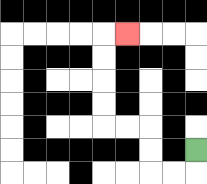{'start': '[8, 6]', 'end': '[5, 1]', 'path_directions': 'D,L,L,U,U,L,L,U,U,U,U,R', 'path_coordinates': '[[8, 6], [8, 7], [7, 7], [6, 7], [6, 6], [6, 5], [5, 5], [4, 5], [4, 4], [4, 3], [4, 2], [4, 1], [5, 1]]'}